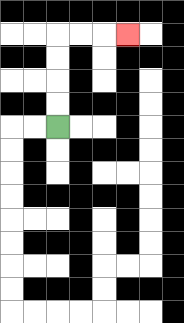{'start': '[2, 5]', 'end': '[5, 1]', 'path_directions': 'U,U,U,U,R,R,R', 'path_coordinates': '[[2, 5], [2, 4], [2, 3], [2, 2], [2, 1], [3, 1], [4, 1], [5, 1]]'}